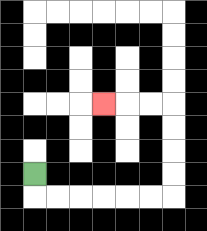{'start': '[1, 7]', 'end': '[4, 4]', 'path_directions': 'D,R,R,R,R,R,R,U,U,U,U,L,L,L', 'path_coordinates': '[[1, 7], [1, 8], [2, 8], [3, 8], [4, 8], [5, 8], [6, 8], [7, 8], [7, 7], [7, 6], [7, 5], [7, 4], [6, 4], [5, 4], [4, 4]]'}